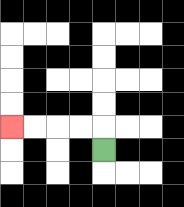{'start': '[4, 6]', 'end': '[0, 5]', 'path_directions': 'U,L,L,L,L', 'path_coordinates': '[[4, 6], [4, 5], [3, 5], [2, 5], [1, 5], [0, 5]]'}